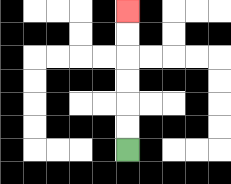{'start': '[5, 6]', 'end': '[5, 0]', 'path_directions': 'U,U,U,U,U,U', 'path_coordinates': '[[5, 6], [5, 5], [5, 4], [5, 3], [5, 2], [5, 1], [5, 0]]'}